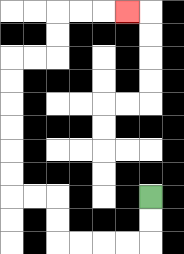{'start': '[6, 8]', 'end': '[5, 0]', 'path_directions': 'D,D,L,L,L,L,U,U,L,L,U,U,U,U,U,U,R,R,U,U,R,R,R', 'path_coordinates': '[[6, 8], [6, 9], [6, 10], [5, 10], [4, 10], [3, 10], [2, 10], [2, 9], [2, 8], [1, 8], [0, 8], [0, 7], [0, 6], [0, 5], [0, 4], [0, 3], [0, 2], [1, 2], [2, 2], [2, 1], [2, 0], [3, 0], [4, 0], [5, 0]]'}